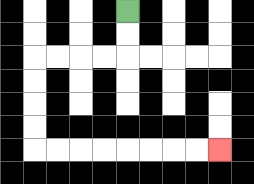{'start': '[5, 0]', 'end': '[9, 6]', 'path_directions': 'D,D,L,L,L,L,D,D,D,D,R,R,R,R,R,R,R,R', 'path_coordinates': '[[5, 0], [5, 1], [5, 2], [4, 2], [3, 2], [2, 2], [1, 2], [1, 3], [1, 4], [1, 5], [1, 6], [2, 6], [3, 6], [4, 6], [5, 6], [6, 6], [7, 6], [8, 6], [9, 6]]'}